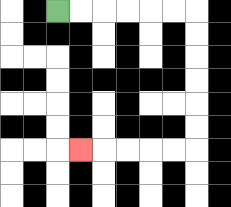{'start': '[2, 0]', 'end': '[3, 6]', 'path_directions': 'R,R,R,R,R,R,D,D,D,D,D,D,L,L,L,L,L', 'path_coordinates': '[[2, 0], [3, 0], [4, 0], [5, 0], [6, 0], [7, 0], [8, 0], [8, 1], [8, 2], [8, 3], [8, 4], [8, 5], [8, 6], [7, 6], [6, 6], [5, 6], [4, 6], [3, 6]]'}